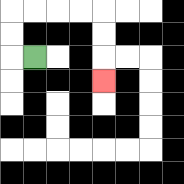{'start': '[1, 2]', 'end': '[4, 3]', 'path_directions': 'L,U,U,R,R,R,R,D,D,D', 'path_coordinates': '[[1, 2], [0, 2], [0, 1], [0, 0], [1, 0], [2, 0], [3, 0], [4, 0], [4, 1], [4, 2], [4, 3]]'}